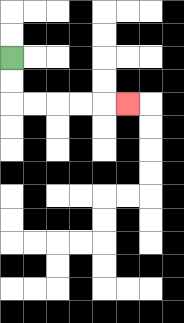{'start': '[0, 2]', 'end': '[5, 4]', 'path_directions': 'D,D,R,R,R,R,R', 'path_coordinates': '[[0, 2], [0, 3], [0, 4], [1, 4], [2, 4], [3, 4], [4, 4], [5, 4]]'}